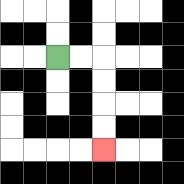{'start': '[2, 2]', 'end': '[4, 6]', 'path_directions': 'R,R,D,D,D,D', 'path_coordinates': '[[2, 2], [3, 2], [4, 2], [4, 3], [4, 4], [4, 5], [4, 6]]'}